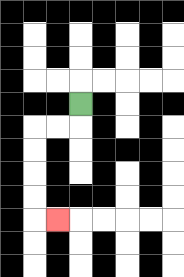{'start': '[3, 4]', 'end': '[2, 9]', 'path_directions': 'D,L,L,D,D,D,D,R', 'path_coordinates': '[[3, 4], [3, 5], [2, 5], [1, 5], [1, 6], [1, 7], [1, 8], [1, 9], [2, 9]]'}